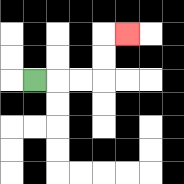{'start': '[1, 3]', 'end': '[5, 1]', 'path_directions': 'R,R,R,U,U,R', 'path_coordinates': '[[1, 3], [2, 3], [3, 3], [4, 3], [4, 2], [4, 1], [5, 1]]'}